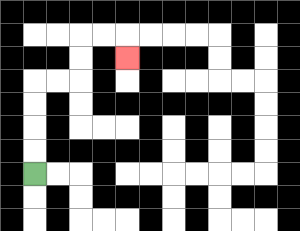{'start': '[1, 7]', 'end': '[5, 2]', 'path_directions': 'U,U,U,U,R,R,U,U,R,R,D', 'path_coordinates': '[[1, 7], [1, 6], [1, 5], [1, 4], [1, 3], [2, 3], [3, 3], [3, 2], [3, 1], [4, 1], [5, 1], [5, 2]]'}